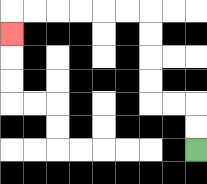{'start': '[8, 6]', 'end': '[0, 1]', 'path_directions': 'U,U,L,L,U,U,U,U,L,L,L,L,L,L,D', 'path_coordinates': '[[8, 6], [8, 5], [8, 4], [7, 4], [6, 4], [6, 3], [6, 2], [6, 1], [6, 0], [5, 0], [4, 0], [3, 0], [2, 0], [1, 0], [0, 0], [0, 1]]'}